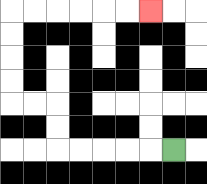{'start': '[7, 6]', 'end': '[6, 0]', 'path_directions': 'L,L,L,L,L,U,U,L,L,U,U,U,U,R,R,R,R,R,R', 'path_coordinates': '[[7, 6], [6, 6], [5, 6], [4, 6], [3, 6], [2, 6], [2, 5], [2, 4], [1, 4], [0, 4], [0, 3], [0, 2], [0, 1], [0, 0], [1, 0], [2, 0], [3, 0], [4, 0], [5, 0], [6, 0]]'}